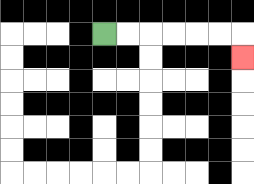{'start': '[4, 1]', 'end': '[10, 2]', 'path_directions': 'R,R,R,R,R,R,D', 'path_coordinates': '[[4, 1], [5, 1], [6, 1], [7, 1], [8, 1], [9, 1], [10, 1], [10, 2]]'}